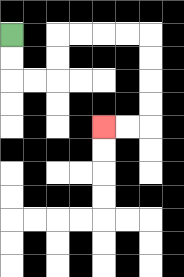{'start': '[0, 1]', 'end': '[4, 5]', 'path_directions': 'D,D,R,R,U,U,R,R,R,R,D,D,D,D,L,L', 'path_coordinates': '[[0, 1], [0, 2], [0, 3], [1, 3], [2, 3], [2, 2], [2, 1], [3, 1], [4, 1], [5, 1], [6, 1], [6, 2], [6, 3], [6, 4], [6, 5], [5, 5], [4, 5]]'}